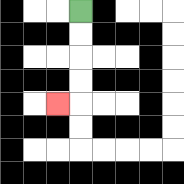{'start': '[3, 0]', 'end': '[2, 4]', 'path_directions': 'D,D,D,D,L', 'path_coordinates': '[[3, 0], [3, 1], [3, 2], [3, 3], [3, 4], [2, 4]]'}